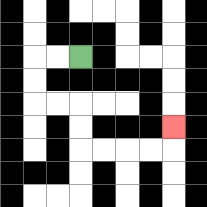{'start': '[3, 2]', 'end': '[7, 5]', 'path_directions': 'L,L,D,D,R,R,D,D,R,R,R,R,U', 'path_coordinates': '[[3, 2], [2, 2], [1, 2], [1, 3], [1, 4], [2, 4], [3, 4], [3, 5], [3, 6], [4, 6], [5, 6], [6, 6], [7, 6], [7, 5]]'}